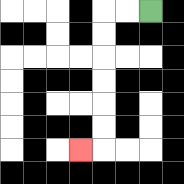{'start': '[6, 0]', 'end': '[3, 6]', 'path_directions': 'L,L,D,D,D,D,D,D,L', 'path_coordinates': '[[6, 0], [5, 0], [4, 0], [4, 1], [4, 2], [4, 3], [4, 4], [4, 5], [4, 6], [3, 6]]'}